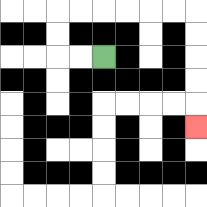{'start': '[4, 2]', 'end': '[8, 5]', 'path_directions': 'L,L,U,U,R,R,R,R,R,R,D,D,D,D,D', 'path_coordinates': '[[4, 2], [3, 2], [2, 2], [2, 1], [2, 0], [3, 0], [4, 0], [5, 0], [6, 0], [7, 0], [8, 0], [8, 1], [8, 2], [8, 3], [8, 4], [8, 5]]'}